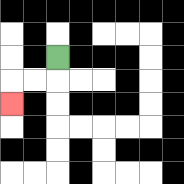{'start': '[2, 2]', 'end': '[0, 4]', 'path_directions': 'D,L,L,D', 'path_coordinates': '[[2, 2], [2, 3], [1, 3], [0, 3], [0, 4]]'}